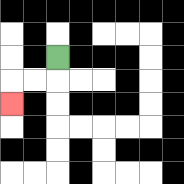{'start': '[2, 2]', 'end': '[0, 4]', 'path_directions': 'D,L,L,D', 'path_coordinates': '[[2, 2], [2, 3], [1, 3], [0, 3], [0, 4]]'}